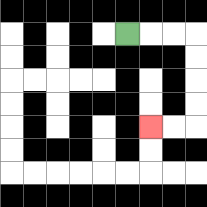{'start': '[5, 1]', 'end': '[6, 5]', 'path_directions': 'R,R,R,D,D,D,D,L,L', 'path_coordinates': '[[5, 1], [6, 1], [7, 1], [8, 1], [8, 2], [8, 3], [8, 4], [8, 5], [7, 5], [6, 5]]'}